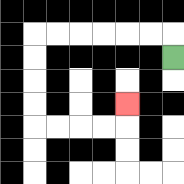{'start': '[7, 2]', 'end': '[5, 4]', 'path_directions': 'U,L,L,L,L,L,L,D,D,D,D,R,R,R,R,U', 'path_coordinates': '[[7, 2], [7, 1], [6, 1], [5, 1], [4, 1], [3, 1], [2, 1], [1, 1], [1, 2], [1, 3], [1, 4], [1, 5], [2, 5], [3, 5], [4, 5], [5, 5], [5, 4]]'}